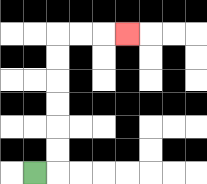{'start': '[1, 7]', 'end': '[5, 1]', 'path_directions': 'R,U,U,U,U,U,U,R,R,R', 'path_coordinates': '[[1, 7], [2, 7], [2, 6], [2, 5], [2, 4], [2, 3], [2, 2], [2, 1], [3, 1], [4, 1], [5, 1]]'}